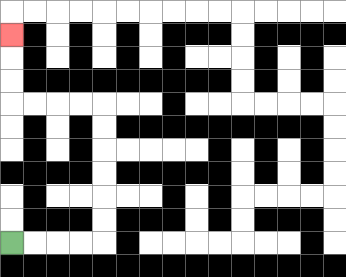{'start': '[0, 10]', 'end': '[0, 1]', 'path_directions': 'R,R,R,R,U,U,U,U,U,U,L,L,L,L,U,U,U', 'path_coordinates': '[[0, 10], [1, 10], [2, 10], [3, 10], [4, 10], [4, 9], [4, 8], [4, 7], [4, 6], [4, 5], [4, 4], [3, 4], [2, 4], [1, 4], [0, 4], [0, 3], [0, 2], [0, 1]]'}